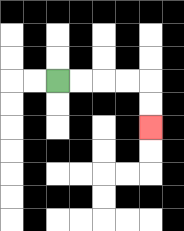{'start': '[2, 3]', 'end': '[6, 5]', 'path_directions': 'R,R,R,R,D,D', 'path_coordinates': '[[2, 3], [3, 3], [4, 3], [5, 3], [6, 3], [6, 4], [6, 5]]'}